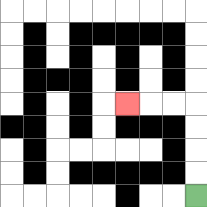{'start': '[8, 8]', 'end': '[5, 4]', 'path_directions': 'U,U,U,U,L,L,L', 'path_coordinates': '[[8, 8], [8, 7], [8, 6], [8, 5], [8, 4], [7, 4], [6, 4], [5, 4]]'}